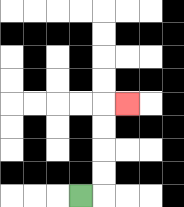{'start': '[3, 8]', 'end': '[5, 4]', 'path_directions': 'R,U,U,U,U,R', 'path_coordinates': '[[3, 8], [4, 8], [4, 7], [4, 6], [4, 5], [4, 4], [5, 4]]'}